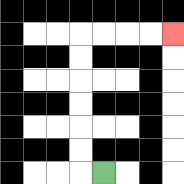{'start': '[4, 7]', 'end': '[7, 1]', 'path_directions': 'L,U,U,U,U,U,U,R,R,R,R', 'path_coordinates': '[[4, 7], [3, 7], [3, 6], [3, 5], [3, 4], [3, 3], [3, 2], [3, 1], [4, 1], [5, 1], [6, 1], [7, 1]]'}